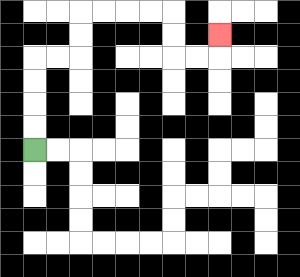{'start': '[1, 6]', 'end': '[9, 1]', 'path_directions': 'U,U,U,U,R,R,U,U,R,R,R,R,D,D,R,R,U', 'path_coordinates': '[[1, 6], [1, 5], [1, 4], [1, 3], [1, 2], [2, 2], [3, 2], [3, 1], [3, 0], [4, 0], [5, 0], [6, 0], [7, 0], [7, 1], [7, 2], [8, 2], [9, 2], [9, 1]]'}